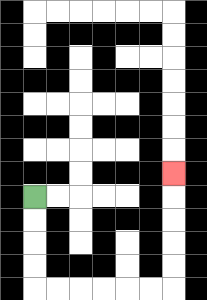{'start': '[1, 8]', 'end': '[7, 7]', 'path_directions': 'D,D,D,D,R,R,R,R,R,R,U,U,U,U,U', 'path_coordinates': '[[1, 8], [1, 9], [1, 10], [1, 11], [1, 12], [2, 12], [3, 12], [4, 12], [5, 12], [6, 12], [7, 12], [7, 11], [7, 10], [7, 9], [7, 8], [7, 7]]'}